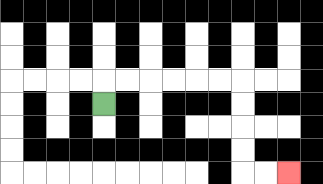{'start': '[4, 4]', 'end': '[12, 7]', 'path_directions': 'U,R,R,R,R,R,R,D,D,D,D,R,R', 'path_coordinates': '[[4, 4], [4, 3], [5, 3], [6, 3], [7, 3], [8, 3], [9, 3], [10, 3], [10, 4], [10, 5], [10, 6], [10, 7], [11, 7], [12, 7]]'}